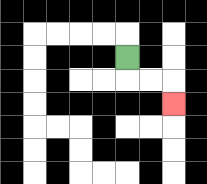{'start': '[5, 2]', 'end': '[7, 4]', 'path_directions': 'D,R,R,D', 'path_coordinates': '[[5, 2], [5, 3], [6, 3], [7, 3], [7, 4]]'}